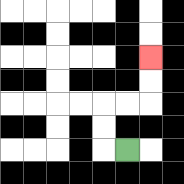{'start': '[5, 6]', 'end': '[6, 2]', 'path_directions': 'L,U,U,R,R,U,U', 'path_coordinates': '[[5, 6], [4, 6], [4, 5], [4, 4], [5, 4], [6, 4], [6, 3], [6, 2]]'}